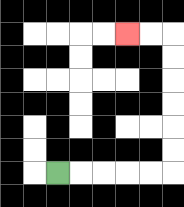{'start': '[2, 7]', 'end': '[5, 1]', 'path_directions': 'R,R,R,R,R,U,U,U,U,U,U,L,L', 'path_coordinates': '[[2, 7], [3, 7], [4, 7], [5, 7], [6, 7], [7, 7], [7, 6], [7, 5], [7, 4], [7, 3], [7, 2], [7, 1], [6, 1], [5, 1]]'}